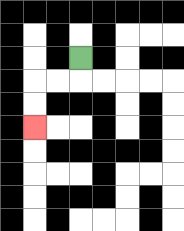{'start': '[3, 2]', 'end': '[1, 5]', 'path_directions': 'D,L,L,D,D', 'path_coordinates': '[[3, 2], [3, 3], [2, 3], [1, 3], [1, 4], [1, 5]]'}